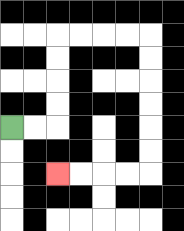{'start': '[0, 5]', 'end': '[2, 7]', 'path_directions': 'R,R,U,U,U,U,R,R,R,R,D,D,D,D,D,D,L,L,L,L', 'path_coordinates': '[[0, 5], [1, 5], [2, 5], [2, 4], [2, 3], [2, 2], [2, 1], [3, 1], [4, 1], [5, 1], [6, 1], [6, 2], [6, 3], [6, 4], [6, 5], [6, 6], [6, 7], [5, 7], [4, 7], [3, 7], [2, 7]]'}